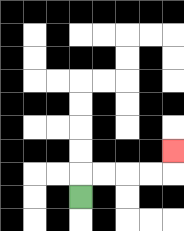{'start': '[3, 8]', 'end': '[7, 6]', 'path_directions': 'U,R,R,R,R,U', 'path_coordinates': '[[3, 8], [3, 7], [4, 7], [5, 7], [6, 7], [7, 7], [7, 6]]'}